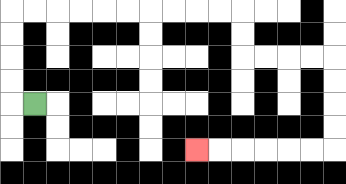{'start': '[1, 4]', 'end': '[8, 6]', 'path_directions': 'L,U,U,U,U,R,R,R,R,R,R,R,R,R,R,D,D,R,R,R,R,D,D,D,D,L,L,L,L,L,L', 'path_coordinates': '[[1, 4], [0, 4], [0, 3], [0, 2], [0, 1], [0, 0], [1, 0], [2, 0], [3, 0], [4, 0], [5, 0], [6, 0], [7, 0], [8, 0], [9, 0], [10, 0], [10, 1], [10, 2], [11, 2], [12, 2], [13, 2], [14, 2], [14, 3], [14, 4], [14, 5], [14, 6], [13, 6], [12, 6], [11, 6], [10, 6], [9, 6], [8, 6]]'}